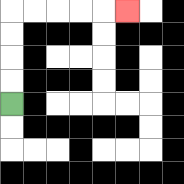{'start': '[0, 4]', 'end': '[5, 0]', 'path_directions': 'U,U,U,U,R,R,R,R,R', 'path_coordinates': '[[0, 4], [0, 3], [0, 2], [0, 1], [0, 0], [1, 0], [2, 0], [3, 0], [4, 0], [5, 0]]'}